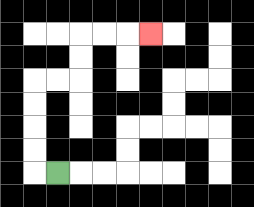{'start': '[2, 7]', 'end': '[6, 1]', 'path_directions': 'L,U,U,U,U,R,R,U,U,R,R,R', 'path_coordinates': '[[2, 7], [1, 7], [1, 6], [1, 5], [1, 4], [1, 3], [2, 3], [3, 3], [3, 2], [3, 1], [4, 1], [5, 1], [6, 1]]'}